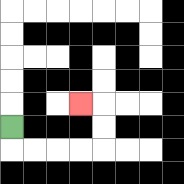{'start': '[0, 5]', 'end': '[3, 4]', 'path_directions': 'D,R,R,R,R,U,U,L', 'path_coordinates': '[[0, 5], [0, 6], [1, 6], [2, 6], [3, 6], [4, 6], [4, 5], [4, 4], [3, 4]]'}